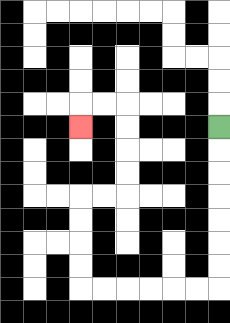{'start': '[9, 5]', 'end': '[3, 5]', 'path_directions': 'D,D,D,D,D,D,D,L,L,L,L,L,L,U,U,U,U,R,R,U,U,U,U,L,L,D', 'path_coordinates': '[[9, 5], [9, 6], [9, 7], [9, 8], [9, 9], [9, 10], [9, 11], [9, 12], [8, 12], [7, 12], [6, 12], [5, 12], [4, 12], [3, 12], [3, 11], [3, 10], [3, 9], [3, 8], [4, 8], [5, 8], [5, 7], [5, 6], [5, 5], [5, 4], [4, 4], [3, 4], [3, 5]]'}